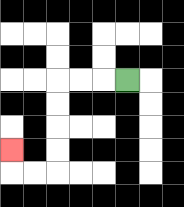{'start': '[5, 3]', 'end': '[0, 6]', 'path_directions': 'L,L,L,D,D,D,D,L,L,U', 'path_coordinates': '[[5, 3], [4, 3], [3, 3], [2, 3], [2, 4], [2, 5], [2, 6], [2, 7], [1, 7], [0, 7], [0, 6]]'}